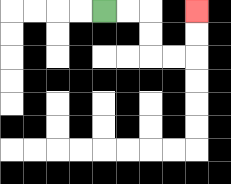{'start': '[4, 0]', 'end': '[8, 0]', 'path_directions': 'R,R,D,D,R,R,U,U', 'path_coordinates': '[[4, 0], [5, 0], [6, 0], [6, 1], [6, 2], [7, 2], [8, 2], [8, 1], [8, 0]]'}